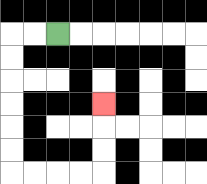{'start': '[2, 1]', 'end': '[4, 4]', 'path_directions': 'L,L,D,D,D,D,D,D,R,R,R,R,U,U,U', 'path_coordinates': '[[2, 1], [1, 1], [0, 1], [0, 2], [0, 3], [0, 4], [0, 5], [0, 6], [0, 7], [1, 7], [2, 7], [3, 7], [4, 7], [4, 6], [4, 5], [4, 4]]'}